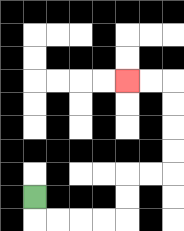{'start': '[1, 8]', 'end': '[5, 3]', 'path_directions': 'D,R,R,R,R,U,U,R,R,U,U,U,U,L,L', 'path_coordinates': '[[1, 8], [1, 9], [2, 9], [3, 9], [4, 9], [5, 9], [5, 8], [5, 7], [6, 7], [7, 7], [7, 6], [7, 5], [7, 4], [7, 3], [6, 3], [5, 3]]'}